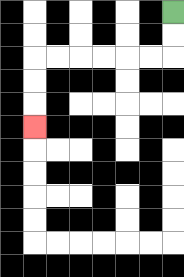{'start': '[7, 0]', 'end': '[1, 5]', 'path_directions': 'D,D,L,L,L,L,L,L,D,D,D', 'path_coordinates': '[[7, 0], [7, 1], [7, 2], [6, 2], [5, 2], [4, 2], [3, 2], [2, 2], [1, 2], [1, 3], [1, 4], [1, 5]]'}